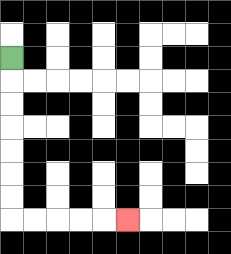{'start': '[0, 2]', 'end': '[5, 9]', 'path_directions': 'D,D,D,D,D,D,D,R,R,R,R,R', 'path_coordinates': '[[0, 2], [0, 3], [0, 4], [0, 5], [0, 6], [0, 7], [0, 8], [0, 9], [1, 9], [2, 9], [3, 9], [4, 9], [5, 9]]'}